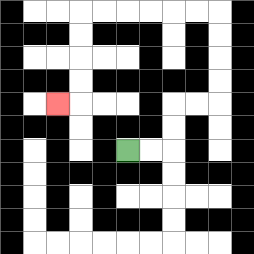{'start': '[5, 6]', 'end': '[2, 4]', 'path_directions': 'R,R,U,U,R,R,U,U,U,U,L,L,L,L,L,L,D,D,D,D,L', 'path_coordinates': '[[5, 6], [6, 6], [7, 6], [7, 5], [7, 4], [8, 4], [9, 4], [9, 3], [9, 2], [9, 1], [9, 0], [8, 0], [7, 0], [6, 0], [5, 0], [4, 0], [3, 0], [3, 1], [3, 2], [3, 3], [3, 4], [2, 4]]'}